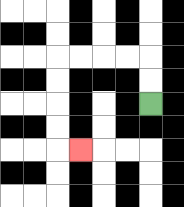{'start': '[6, 4]', 'end': '[3, 6]', 'path_directions': 'U,U,L,L,L,L,D,D,D,D,R', 'path_coordinates': '[[6, 4], [6, 3], [6, 2], [5, 2], [4, 2], [3, 2], [2, 2], [2, 3], [2, 4], [2, 5], [2, 6], [3, 6]]'}